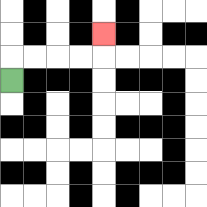{'start': '[0, 3]', 'end': '[4, 1]', 'path_directions': 'U,R,R,R,R,U', 'path_coordinates': '[[0, 3], [0, 2], [1, 2], [2, 2], [3, 2], [4, 2], [4, 1]]'}